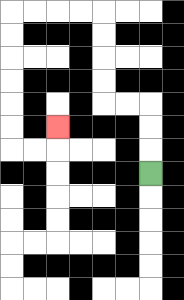{'start': '[6, 7]', 'end': '[2, 5]', 'path_directions': 'U,U,U,L,L,U,U,U,U,L,L,L,L,D,D,D,D,D,D,R,R,U', 'path_coordinates': '[[6, 7], [6, 6], [6, 5], [6, 4], [5, 4], [4, 4], [4, 3], [4, 2], [4, 1], [4, 0], [3, 0], [2, 0], [1, 0], [0, 0], [0, 1], [0, 2], [0, 3], [0, 4], [0, 5], [0, 6], [1, 6], [2, 6], [2, 5]]'}